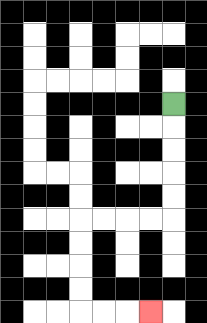{'start': '[7, 4]', 'end': '[6, 13]', 'path_directions': 'D,D,D,D,D,L,L,L,L,D,D,D,D,R,R,R', 'path_coordinates': '[[7, 4], [7, 5], [7, 6], [7, 7], [7, 8], [7, 9], [6, 9], [5, 9], [4, 9], [3, 9], [3, 10], [3, 11], [3, 12], [3, 13], [4, 13], [5, 13], [6, 13]]'}